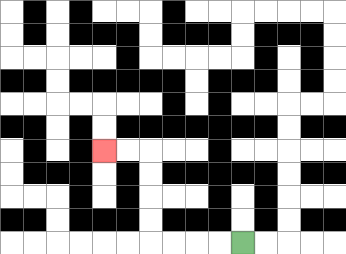{'start': '[10, 10]', 'end': '[4, 6]', 'path_directions': 'L,L,L,L,U,U,U,U,L,L', 'path_coordinates': '[[10, 10], [9, 10], [8, 10], [7, 10], [6, 10], [6, 9], [6, 8], [6, 7], [6, 6], [5, 6], [4, 6]]'}